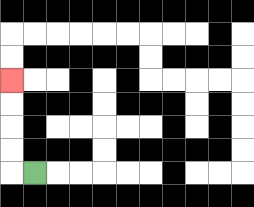{'start': '[1, 7]', 'end': '[0, 3]', 'path_directions': 'L,U,U,U,U', 'path_coordinates': '[[1, 7], [0, 7], [0, 6], [0, 5], [0, 4], [0, 3]]'}